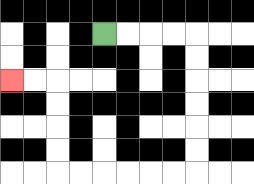{'start': '[4, 1]', 'end': '[0, 3]', 'path_directions': 'R,R,R,R,D,D,D,D,D,D,L,L,L,L,L,L,U,U,U,U,L,L', 'path_coordinates': '[[4, 1], [5, 1], [6, 1], [7, 1], [8, 1], [8, 2], [8, 3], [8, 4], [8, 5], [8, 6], [8, 7], [7, 7], [6, 7], [5, 7], [4, 7], [3, 7], [2, 7], [2, 6], [2, 5], [2, 4], [2, 3], [1, 3], [0, 3]]'}